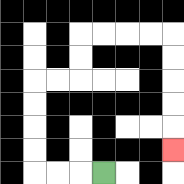{'start': '[4, 7]', 'end': '[7, 6]', 'path_directions': 'L,L,L,U,U,U,U,R,R,U,U,R,R,R,R,D,D,D,D,D', 'path_coordinates': '[[4, 7], [3, 7], [2, 7], [1, 7], [1, 6], [1, 5], [1, 4], [1, 3], [2, 3], [3, 3], [3, 2], [3, 1], [4, 1], [5, 1], [6, 1], [7, 1], [7, 2], [7, 3], [7, 4], [7, 5], [7, 6]]'}